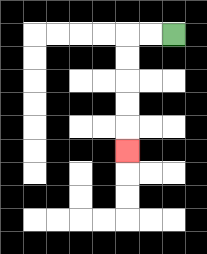{'start': '[7, 1]', 'end': '[5, 6]', 'path_directions': 'L,L,D,D,D,D,D', 'path_coordinates': '[[7, 1], [6, 1], [5, 1], [5, 2], [5, 3], [5, 4], [5, 5], [5, 6]]'}